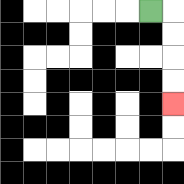{'start': '[6, 0]', 'end': '[7, 4]', 'path_directions': 'R,D,D,D,D', 'path_coordinates': '[[6, 0], [7, 0], [7, 1], [7, 2], [7, 3], [7, 4]]'}